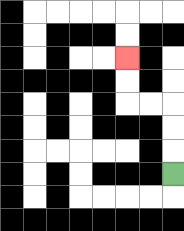{'start': '[7, 7]', 'end': '[5, 2]', 'path_directions': 'U,U,U,L,L,U,U', 'path_coordinates': '[[7, 7], [7, 6], [7, 5], [7, 4], [6, 4], [5, 4], [5, 3], [5, 2]]'}